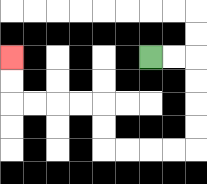{'start': '[6, 2]', 'end': '[0, 2]', 'path_directions': 'R,R,D,D,D,D,L,L,L,L,U,U,L,L,L,L,U,U', 'path_coordinates': '[[6, 2], [7, 2], [8, 2], [8, 3], [8, 4], [8, 5], [8, 6], [7, 6], [6, 6], [5, 6], [4, 6], [4, 5], [4, 4], [3, 4], [2, 4], [1, 4], [0, 4], [0, 3], [0, 2]]'}